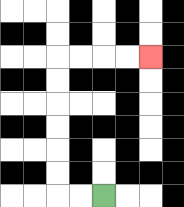{'start': '[4, 8]', 'end': '[6, 2]', 'path_directions': 'L,L,U,U,U,U,U,U,R,R,R,R', 'path_coordinates': '[[4, 8], [3, 8], [2, 8], [2, 7], [2, 6], [2, 5], [2, 4], [2, 3], [2, 2], [3, 2], [4, 2], [5, 2], [6, 2]]'}